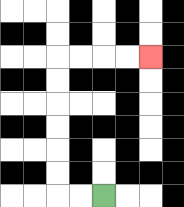{'start': '[4, 8]', 'end': '[6, 2]', 'path_directions': 'L,L,U,U,U,U,U,U,R,R,R,R', 'path_coordinates': '[[4, 8], [3, 8], [2, 8], [2, 7], [2, 6], [2, 5], [2, 4], [2, 3], [2, 2], [3, 2], [4, 2], [5, 2], [6, 2]]'}